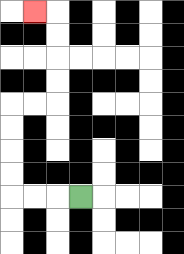{'start': '[3, 8]', 'end': '[1, 0]', 'path_directions': 'L,L,L,U,U,U,U,R,R,U,U,U,U,L', 'path_coordinates': '[[3, 8], [2, 8], [1, 8], [0, 8], [0, 7], [0, 6], [0, 5], [0, 4], [1, 4], [2, 4], [2, 3], [2, 2], [2, 1], [2, 0], [1, 0]]'}